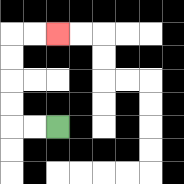{'start': '[2, 5]', 'end': '[2, 1]', 'path_directions': 'L,L,U,U,U,U,R,R', 'path_coordinates': '[[2, 5], [1, 5], [0, 5], [0, 4], [0, 3], [0, 2], [0, 1], [1, 1], [2, 1]]'}